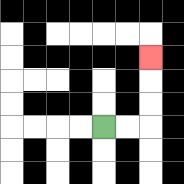{'start': '[4, 5]', 'end': '[6, 2]', 'path_directions': 'R,R,U,U,U', 'path_coordinates': '[[4, 5], [5, 5], [6, 5], [6, 4], [6, 3], [6, 2]]'}